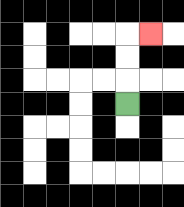{'start': '[5, 4]', 'end': '[6, 1]', 'path_directions': 'U,U,U,R', 'path_coordinates': '[[5, 4], [5, 3], [5, 2], [5, 1], [6, 1]]'}